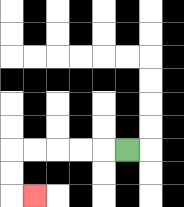{'start': '[5, 6]', 'end': '[1, 8]', 'path_directions': 'L,L,L,L,L,D,D,R', 'path_coordinates': '[[5, 6], [4, 6], [3, 6], [2, 6], [1, 6], [0, 6], [0, 7], [0, 8], [1, 8]]'}